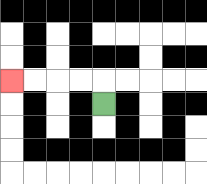{'start': '[4, 4]', 'end': '[0, 3]', 'path_directions': 'U,L,L,L,L', 'path_coordinates': '[[4, 4], [4, 3], [3, 3], [2, 3], [1, 3], [0, 3]]'}